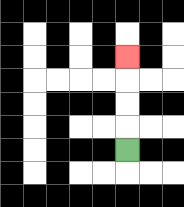{'start': '[5, 6]', 'end': '[5, 2]', 'path_directions': 'U,U,U,U', 'path_coordinates': '[[5, 6], [5, 5], [5, 4], [5, 3], [5, 2]]'}